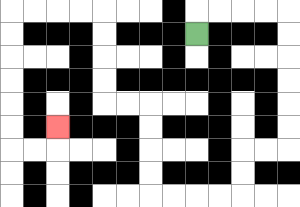{'start': '[8, 1]', 'end': '[2, 5]', 'path_directions': 'U,R,R,R,R,D,D,D,D,D,D,L,L,D,D,L,L,L,L,U,U,U,U,L,L,U,U,U,U,L,L,L,L,D,D,D,D,D,D,R,R,U', 'path_coordinates': '[[8, 1], [8, 0], [9, 0], [10, 0], [11, 0], [12, 0], [12, 1], [12, 2], [12, 3], [12, 4], [12, 5], [12, 6], [11, 6], [10, 6], [10, 7], [10, 8], [9, 8], [8, 8], [7, 8], [6, 8], [6, 7], [6, 6], [6, 5], [6, 4], [5, 4], [4, 4], [4, 3], [4, 2], [4, 1], [4, 0], [3, 0], [2, 0], [1, 0], [0, 0], [0, 1], [0, 2], [0, 3], [0, 4], [0, 5], [0, 6], [1, 6], [2, 6], [2, 5]]'}